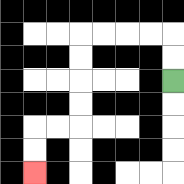{'start': '[7, 3]', 'end': '[1, 7]', 'path_directions': 'U,U,L,L,L,L,D,D,D,D,L,L,D,D', 'path_coordinates': '[[7, 3], [7, 2], [7, 1], [6, 1], [5, 1], [4, 1], [3, 1], [3, 2], [3, 3], [3, 4], [3, 5], [2, 5], [1, 5], [1, 6], [1, 7]]'}